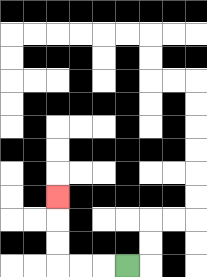{'start': '[5, 11]', 'end': '[2, 8]', 'path_directions': 'L,L,L,U,U,U', 'path_coordinates': '[[5, 11], [4, 11], [3, 11], [2, 11], [2, 10], [2, 9], [2, 8]]'}